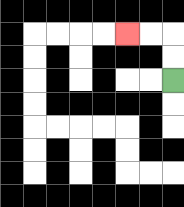{'start': '[7, 3]', 'end': '[5, 1]', 'path_directions': 'U,U,L,L', 'path_coordinates': '[[7, 3], [7, 2], [7, 1], [6, 1], [5, 1]]'}